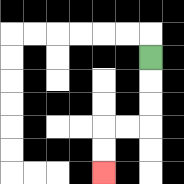{'start': '[6, 2]', 'end': '[4, 7]', 'path_directions': 'D,D,D,L,L,D,D', 'path_coordinates': '[[6, 2], [6, 3], [6, 4], [6, 5], [5, 5], [4, 5], [4, 6], [4, 7]]'}